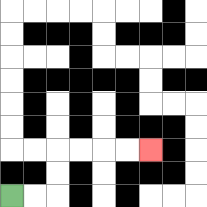{'start': '[0, 8]', 'end': '[6, 6]', 'path_directions': 'R,R,U,U,R,R,R,R', 'path_coordinates': '[[0, 8], [1, 8], [2, 8], [2, 7], [2, 6], [3, 6], [4, 6], [5, 6], [6, 6]]'}